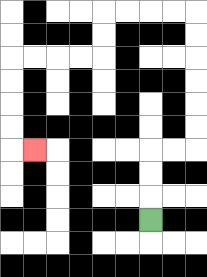{'start': '[6, 9]', 'end': '[1, 6]', 'path_directions': 'U,U,U,R,R,U,U,U,U,U,U,L,L,L,L,D,D,L,L,L,L,D,D,D,D,R', 'path_coordinates': '[[6, 9], [6, 8], [6, 7], [6, 6], [7, 6], [8, 6], [8, 5], [8, 4], [8, 3], [8, 2], [8, 1], [8, 0], [7, 0], [6, 0], [5, 0], [4, 0], [4, 1], [4, 2], [3, 2], [2, 2], [1, 2], [0, 2], [0, 3], [0, 4], [0, 5], [0, 6], [1, 6]]'}